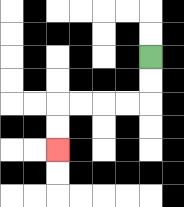{'start': '[6, 2]', 'end': '[2, 6]', 'path_directions': 'D,D,L,L,L,L,D,D', 'path_coordinates': '[[6, 2], [6, 3], [6, 4], [5, 4], [4, 4], [3, 4], [2, 4], [2, 5], [2, 6]]'}